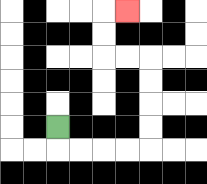{'start': '[2, 5]', 'end': '[5, 0]', 'path_directions': 'D,R,R,R,R,U,U,U,U,L,L,U,U,R', 'path_coordinates': '[[2, 5], [2, 6], [3, 6], [4, 6], [5, 6], [6, 6], [6, 5], [6, 4], [6, 3], [6, 2], [5, 2], [4, 2], [4, 1], [4, 0], [5, 0]]'}